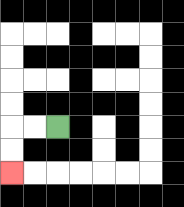{'start': '[2, 5]', 'end': '[0, 7]', 'path_directions': 'L,L,D,D', 'path_coordinates': '[[2, 5], [1, 5], [0, 5], [0, 6], [0, 7]]'}